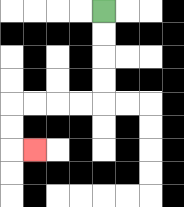{'start': '[4, 0]', 'end': '[1, 6]', 'path_directions': 'D,D,D,D,L,L,L,L,D,D,R', 'path_coordinates': '[[4, 0], [4, 1], [4, 2], [4, 3], [4, 4], [3, 4], [2, 4], [1, 4], [0, 4], [0, 5], [0, 6], [1, 6]]'}